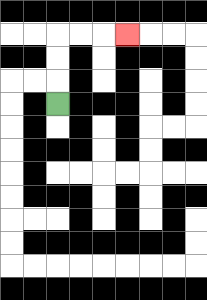{'start': '[2, 4]', 'end': '[5, 1]', 'path_directions': 'U,U,U,R,R,R', 'path_coordinates': '[[2, 4], [2, 3], [2, 2], [2, 1], [3, 1], [4, 1], [5, 1]]'}